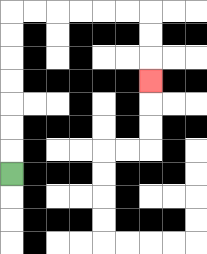{'start': '[0, 7]', 'end': '[6, 3]', 'path_directions': 'U,U,U,U,U,U,U,R,R,R,R,R,R,D,D,D', 'path_coordinates': '[[0, 7], [0, 6], [0, 5], [0, 4], [0, 3], [0, 2], [0, 1], [0, 0], [1, 0], [2, 0], [3, 0], [4, 0], [5, 0], [6, 0], [6, 1], [6, 2], [6, 3]]'}